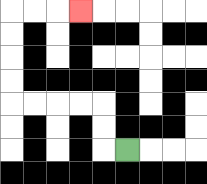{'start': '[5, 6]', 'end': '[3, 0]', 'path_directions': 'L,U,U,L,L,L,L,U,U,U,U,R,R,R', 'path_coordinates': '[[5, 6], [4, 6], [4, 5], [4, 4], [3, 4], [2, 4], [1, 4], [0, 4], [0, 3], [0, 2], [0, 1], [0, 0], [1, 0], [2, 0], [3, 0]]'}